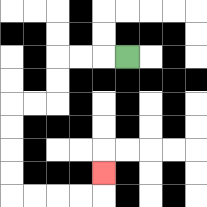{'start': '[5, 2]', 'end': '[4, 7]', 'path_directions': 'L,L,L,D,D,L,L,D,D,D,D,R,R,R,R,U', 'path_coordinates': '[[5, 2], [4, 2], [3, 2], [2, 2], [2, 3], [2, 4], [1, 4], [0, 4], [0, 5], [0, 6], [0, 7], [0, 8], [1, 8], [2, 8], [3, 8], [4, 8], [4, 7]]'}